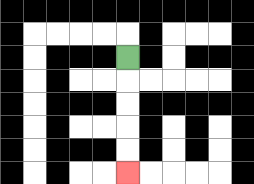{'start': '[5, 2]', 'end': '[5, 7]', 'path_directions': 'D,D,D,D,D', 'path_coordinates': '[[5, 2], [5, 3], [5, 4], [5, 5], [5, 6], [5, 7]]'}